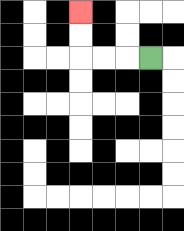{'start': '[6, 2]', 'end': '[3, 0]', 'path_directions': 'L,L,L,U,U', 'path_coordinates': '[[6, 2], [5, 2], [4, 2], [3, 2], [3, 1], [3, 0]]'}